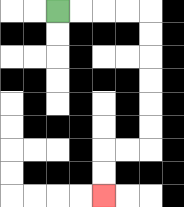{'start': '[2, 0]', 'end': '[4, 8]', 'path_directions': 'R,R,R,R,D,D,D,D,D,D,L,L,D,D', 'path_coordinates': '[[2, 0], [3, 0], [4, 0], [5, 0], [6, 0], [6, 1], [6, 2], [6, 3], [6, 4], [6, 5], [6, 6], [5, 6], [4, 6], [4, 7], [4, 8]]'}